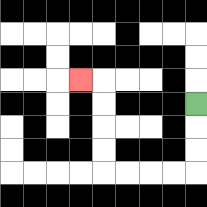{'start': '[8, 4]', 'end': '[3, 3]', 'path_directions': 'D,D,D,L,L,L,L,U,U,U,U,L', 'path_coordinates': '[[8, 4], [8, 5], [8, 6], [8, 7], [7, 7], [6, 7], [5, 7], [4, 7], [4, 6], [4, 5], [4, 4], [4, 3], [3, 3]]'}